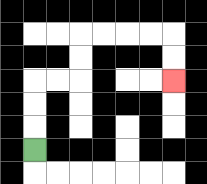{'start': '[1, 6]', 'end': '[7, 3]', 'path_directions': 'U,U,U,R,R,U,U,R,R,R,R,D,D', 'path_coordinates': '[[1, 6], [1, 5], [1, 4], [1, 3], [2, 3], [3, 3], [3, 2], [3, 1], [4, 1], [5, 1], [6, 1], [7, 1], [7, 2], [7, 3]]'}